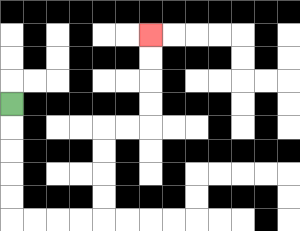{'start': '[0, 4]', 'end': '[6, 1]', 'path_directions': 'D,D,D,D,D,R,R,R,R,U,U,U,U,R,R,U,U,U,U', 'path_coordinates': '[[0, 4], [0, 5], [0, 6], [0, 7], [0, 8], [0, 9], [1, 9], [2, 9], [3, 9], [4, 9], [4, 8], [4, 7], [4, 6], [4, 5], [5, 5], [6, 5], [6, 4], [6, 3], [6, 2], [6, 1]]'}